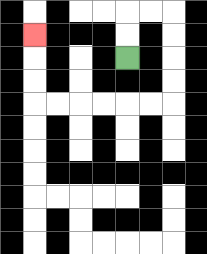{'start': '[5, 2]', 'end': '[1, 1]', 'path_directions': 'U,U,R,R,D,D,D,D,L,L,L,L,L,L,U,U,U', 'path_coordinates': '[[5, 2], [5, 1], [5, 0], [6, 0], [7, 0], [7, 1], [7, 2], [7, 3], [7, 4], [6, 4], [5, 4], [4, 4], [3, 4], [2, 4], [1, 4], [1, 3], [1, 2], [1, 1]]'}